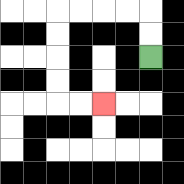{'start': '[6, 2]', 'end': '[4, 4]', 'path_directions': 'U,U,L,L,L,L,D,D,D,D,R,R', 'path_coordinates': '[[6, 2], [6, 1], [6, 0], [5, 0], [4, 0], [3, 0], [2, 0], [2, 1], [2, 2], [2, 3], [2, 4], [3, 4], [4, 4]]'}